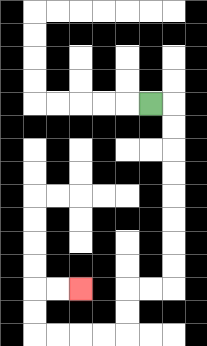{'start': '[6, 4]', 'end': '[3, 12]', 'path_directions': 'R,D,D,D,D,D,D,D,D,L,L,D,D,L,L,L,L,U,U,R,R', 'path_coordinates': '[[6, 4], [7, 4], [7, 5], [7, 6], [7, 7], [7, 8], [7, 9], [7, 10], [7, 11], [7, 12], [6, 12], [5, 12], [5, 13], [5, 14], [4, 14], [3, 14], [2, 14], [1, 14], [1, 13], [1, 12], [2, 12], [3, 12]]'}